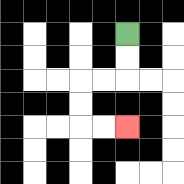{'start': '[5, 1]', 'end': '[5, 5]', 'path_directions': 'D,D,L,L,D,D,R,R', 'path_coordinates': '[[5, 1], [5, 2], [5, 3], [4, 3], [3, 3], [3, 4], [3, 5], [4, 5], [5, 5]]'}